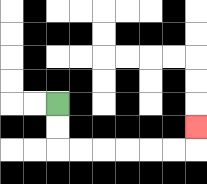{'start': '[2, 4]', 'end': '[8, 5]', 'path_directions': 'D,D,R,R,R,R,R,R,U', 'path_coordinates': '[[2, 4], [2, 5], [2, 6], [3, 6], [4, 6], [5, 6], [6, 6], [7, 6], [8, 6], [8, 5]]'}